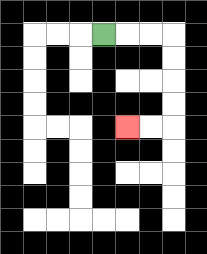{'start': '[4, 1]', 'end': '[5, 5]', 'path_directions': 'R,R,R,D,D,D,D,L,L', 'path_coordinates': '[[4, 1], [5, 1], [6, 1], [7, 1], [7, 2], [7, 3], [7, 4], [7, 5], [6, 5], [5, 5]]'}